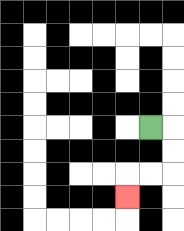{'start': '[6, 5]', 'end': '[5, 8]', 'path_directions': 'R,D,D,L,L,D', 'path_coordinates': '[[6, 5], [7, 5], [7, 6], [7, 7], [6, 7], [5, 7], [5, 8]]'}